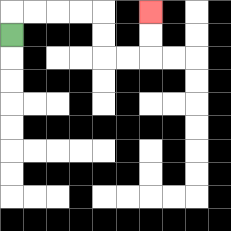{'start': '[0, 1]', 'end': '[6, 0]', 'path_directions': 'U,R,R,R,R,D,D,R,R,U,U', 'path_coordinates': '[[0, 1], [0, 0], [1, 0], [2, 0], [3, 0], [4, 0], [4, 1], [4, 2], [5, 2], [6, 2], [6, 1], [6, 0]]'}